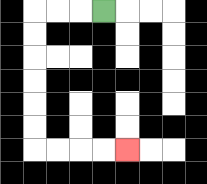{'start': '[4, 0]', 'end': '[5, 6]', 'path_directions': 'L,L,L,D,D,D,D,D,D,R,R,R,R', 'path_coordinates': '[[4, 0], [3, 0], [2, 0], [1, 0], [1, 1], [1, 2], [1, 3], [1, 4], [1, 5], [1, 6], [2, 6], [3, 6], [4, 6], [5, 6]]'}